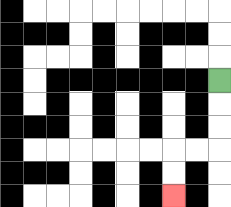{'start': '[9, 3]', 'end': '[7, 8]', 'path_directions': 'D,D,D,L,L,D,D', 'path_coordinates': '[[9, 3], [9, 4], [9, 5], [9, 6], [8, 6], [7, 6], [7, 7], [7, 8]]'}